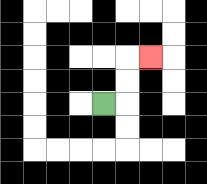{'start': '[4, 4]', 'end': '[6, 2]', 'path_directions': 'R,U,U,R', 'path_coordinates': '[[4, 4], [5, 4], [5, 3], [5, 2], [6, 2]]'}